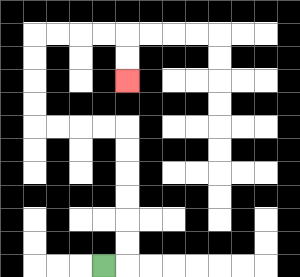{'start': '[4, 11]', 'end': '[5, 3]', 'path_directions': 'R,U,U,U,U,U,U,L,L,L,L,U,U,U,U,R,R,R,R,D,D', 'path_coordinates': '[[4, 11], [5, 11], [5, 10], [5, 9], [5, 8], [5, 7], [5, 6], [5, 5], [4, 5], [3, 5], [2, 5], [1, 5], [1, 4], [1, 3], [1, 2], [1, 1], [2, 1], [3, 1], [4, 1], [5, 1], [5, 2], [5, 3]]'}